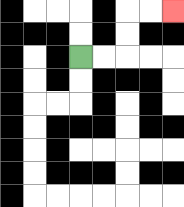{'start': '[3, 2]', 'end': '[7, 0]', 'path_directions': 'R,R,U,U,R,R', 'path_coordinates': '[[3, 2], [4, 2], [5, 2], [5, 1], [5, 0], [6, 0], [7, 0]]'}